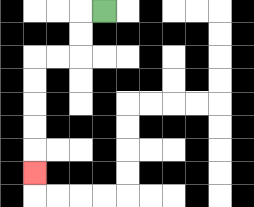{'start': '[4, 0]', 'end': '[1, 7]', 'path_directions': 'L,D,D,L,L,D,D,D,D,D', 'path_coordinates': '[[4, 0], [3, 0], [3, 1], [3, 2], [2, 2], [1, 2], [1, 3], [1, 4], [1, 5], [1, 6], [1, 7]]'}